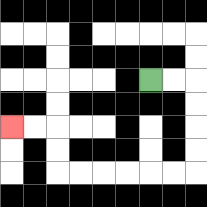{'start': '[6, 3]', 'end': '[0, 5]', 'path_directions': 'R,R,D,D,D,D,L,L,L,L,L,L,U,U,L,L', 'path_coordinates': '[[6, 3], [7, 3], [8, 3], [8, 4], [8, 5], [8, 6], [8, 7], [7, 7], [6, 7], [5, 7], [4, 7], [3, 7], [2, 7], [2, 6], [2, 5], [1, 5], [0, 5]]'}